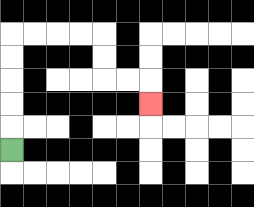{'start': '[0, 6]', 'end': '[6, 4]', 'path_directions': 'U,U,U,U,U,R,R,R,R,D,D,R,R,D', 'path_coordinates': '[[0, 6], [0, 5], [0, 4], [0, 3], [0, 2], [0, 1], [1, 1], [2, 1], [3, 1], [4, 1], [4, 2], [4, 3], [5, 3], [6, 3], [6, 4]]'}